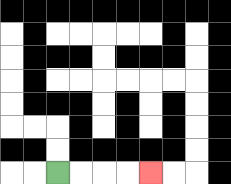{'start': '[2, 7]', 'end': '[6, 7]', 'path_directions': 'R,R,R,R', 'path_coordinates': '[[2, 7], [3, 7], [4, 7], [5, 7], [6, 7]]'}